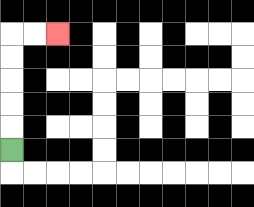{'start': '[0, 6]', 'end': '[2, 1]', 'path_directions': 'U,U,U,U,U,R,R', 'path_coordinates': '[[0, 6], [0, 5], [0, 4], [0, 3], [0, 2], [0, 1], [1, 1], [2, 1]]'}